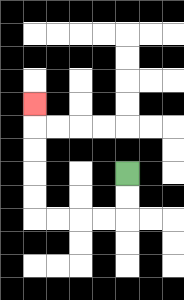{'start': '[5, 7]', 'end': '[1, 4]', 'path_directions': 'D,D,L,L,L,L,U,U,U,U,U', 'path_coordinates': '[[5, 7], [5, 8], [5, 9], [4, 9], [3, 9], [2, 9], [1, 9], [1, 8], [1, 7], [1, 6], [1, 5], [1, 4]]'}